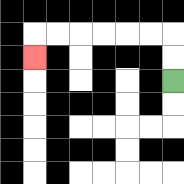{'start': '[7, 3]', 'end': '[1, 2]', 'path_directions': 'U,U,L,L,L,L,L,L,D', 'path_coordinates': '[[7, 3], [7, 2], [7, 1], [6, 1], [5, 1], [4, 1], [3, 1], [2, 1], [1, 1], [1, 2]]'}